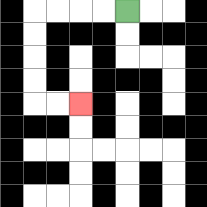{'start': '[5, 0]', 'end': '[3, 4]', 'path_directions': 'L,L,L,L,D,D,D,D,R,R', 'path_coordinates': '[[5, 0], [4, 0], [3, 0], [2, 0], [1, 0], [1, 1], [1, 2], [1, 3], [1, 4], [2, 4], [3, 4]]'}